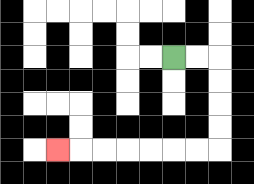{'start': '[7, 2]', 'end': '[2, 6]', 'path_directions': 'R,R,D,D,D,D,L,L,L,L,L,L,L', 'path_coordinates': '[[7, 2], [8, 2], [9, 2], [9, 3], [9, 4], [9, 5], [9, 6], [8, 6], [7, 6], [6, 6], [5, 6], [4, 6], [3, 6], [2, 6]]'}